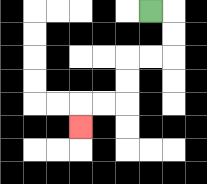{'start': '[6, 0]', 'end': '[3, 5]', 'path_directions': 'R,D,D,L,L,D,D,L,L,D', 'path_coordinates': '[[6, 0], [7, 0], [7, 1], [7, 2], [6, 2], [5, 2], [5, 3], [5, 4], [4, 4], [3, 4], [3, 5]]'}